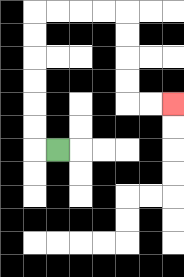{'start': '[2, 6]', 'end': '[7, 4]', 'path_directions': 'L,U,U,U,U,U,U,R,R,R,R,D,D,D,D,R,R', 'path_coordinates': '[[2, 6], [1, 6], [1, 5], [1, 4], [1, 3], [1, 2], [1, 1], [1, 0], [2, 0], [3, 0], [4, 0], [5, 0], [5, 1], [5, 2], [5, 3], [5, 4], [6, 4], [7, 4]]'}